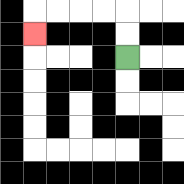{'start': '[5, 2]', 'end': '[1, 1]', 'path_directions': 'U,U,L,L,L,L,D', 'path_coordinates': '[[5, 2], [5, 1], [5, 0], [4, 0], [3, 0], [2, 0], [1, 0], [1, 1]]'}